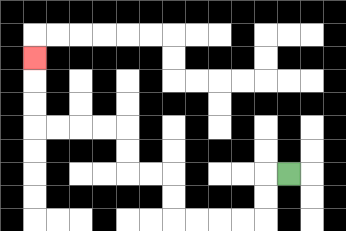{'start': '[12, 7]', 'end': '[1, 2]', 'path_directions': 'L,D,D,L,L,L,L,U,U,L,L,U,U,L,L,L,L,U,U,U', 'path_coordinates': '[[12, 7], [11, 7], [11, 8], [11, 9], [10, 9], [9, 9], [8, 9], [7, 9], [7, 8], [7, 7], [6, 7], [5, 7], [5, 6], [5, 5], [4, 5], [3, 5], [2, 5], [1, 5], [1, 4], [1, 3], [1, 2]]'}